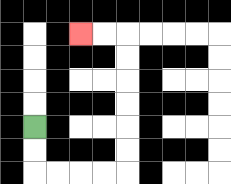{'start': '[1, 5]', 'end': '[3, 1]', 'path_directions': 'D,D,R,R,R,R,U,U,U,U,U,U,L,L', 'path_coordinates': '[[1, 5], [1, 6], [1, 7], [2, 7], [3, 7], [4, 7], [5, 7], [5, 6], [5, 5], [5, 4], [5, 3], [5, 2], [5, 1], [4, 1], [3, 1]]'}